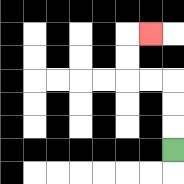{'start': '[7, 6]', 'end': '[6, 1]', 'path_directions': 'U,U,U,L,L,U,U,R', 'path_coordinates': '[[7, 6], [7, 5], [7, 4], [7, 3], [6, 3], [5, 3], [5, 2], [5, 1], [6, 1]]'}